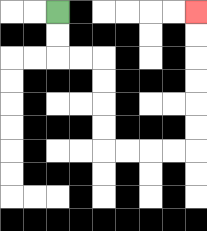{'start': '[2, 0]', 'end': '[8, 0]', 'path_directions': 'D,D,R,R,D,D,D,D,R,R,R,R,U,U,U,U,U,U', 'path_coordinates': '[[2, 0], [2, 1], [2, 2], [3, 2], [4, 2], [4, 3], [4, 4], [4, 5], [4, 6], [5, 6], [6, 6], [7, 6], [8, 6], [8, 5], [8, 4], [8, 3], [8, 2], [8, 1], [8, 0]]'}